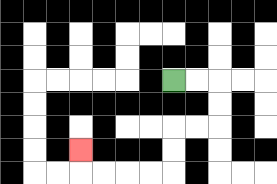{'start': '[7, 3]', 'end': '[3, 6]', 'path_directions': 'R,R,D,D,L,L,D,D,L,L,L,L,U', 'path_coordinates': '[[7, 3], [8, 3], [9, 3], [9, 4], [9, 5], [8, 5], [7, 5], [7, 6], [7, 7], [6, 7], [5, 7], [4, 7], [3, 7], [3, 6]]'}